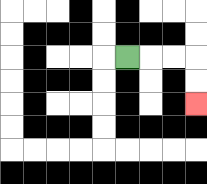{'start': '[5, 2]', 'end': '[8, 4]', 'path_directions': 'R,R,R,D,D', 'path_coordinates': '[[5, 2], [6, 2], [7, 2], [8, 2], [8, 3], [8, 4]]'}